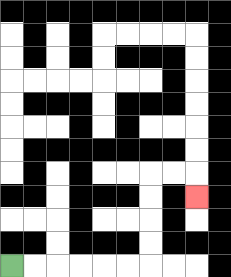{'start': '[0, 11]', 'end': '[8, 8]', 'path_directions': 'R,R,R,R,R,R,U,U,U,U,R,R,D', 'path_coordinates': '[[0, 11], [1, 11], [2, 11], [3, 11], [4, 11], [5, 11], [6, 11], [6, 10], [6, 9], [6, 8], [6, 7], [7, 7], [8, 7], [8, 8]]'}